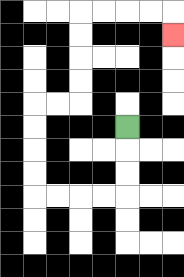{'start': '[5, 5]', 'end': '[7, 1]', 'path_directions': 'D,D,D,L,L,L,L,U,U,U,U,R,R,U,U,U,U,R,R,R,R,D', 'path_coordinates': '[[5, 5], [5, 6], [5, 7], [5, 8], [4, 8], [3, 8], [2, 8], [1, 8], [1, 7], [1, 6], [1, 5], [1, 4], [2, 4], [3, 4], [3, 3], [3, 2], [3, 1], [3, 0], [4, 0], [5, 0], [6, 0], [7, 0], [7, 1]]'}